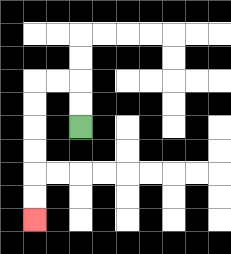{'start': '[3, 5]', 'end': '[1, 9]', 'path_directions': 'U,U,L,L,D,D,D,D,D,D', 'path_coordinates': '[[3, 5], [3, 4], [3, 3], [2, 3], [1, 3], [1, 4], [1, 5], [1, 6], [1, 7], [1, 8], [1, 9]]'}